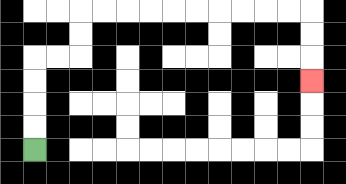{'start': '[1, 6]', 'end': '[13, 3]', 'path_directions': 'U,U,U,U,R,R,U,U,R,R,R,R,R,R,R,R,R,R,D,D,D', 'path_coordinates': '[[1, 6], [1, 5], [1, 4], [1, 3], [1, 2], [2, 2], [3, 2], [3, 1], [3, 0], [4, 0], [5, 0], [6, 0], [7, 0], [8, 0], [9, 0], [10, 0], [11, 0], [12, 0], [13, 0], [13, 1], [13, 2], [13, 3]]'}